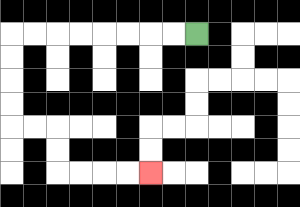{'start': '[8, 1]', 'end': '[6, 7]', 'path_directions': 'L,L,L,L,L,L,L,L,D,D,D,D,R,R,D,D,R,R,R,R', 'path_coordinates': '[[8, 1], [7, 1], [6, 1], [5, 1], [4, 1], [3, 1], [2, 1], [1, 1], [0, 1], [0, 2], [0, 3], [0, 4], [0, 5], [1, 5], [2, 5], [2, 6], [2, 7], [3, 7], [4, 7], [5, 7], [6, 7]]'}